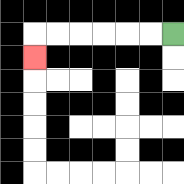{'start': '[7, 1]', 'end': '[1, 2]', 'path_directions': 'L,L,L,L,L,L,D', 'path_coordinates': '[[7, 1], [6, 1], [5, 1], [4, 1], [3, 1], [2, 1], [1, 1], [1, 2]]'}